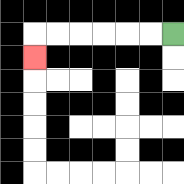{'start': '[7, 1]', 'end': '[1, 2]', 'path_directions': 'L,L,L,L,L,L,D', 'path_coordinates': '[[7, 1], [6, 1], [5, 1], [4, 1], [3, 1], [2, 1], [1, 1], [1, 2]]'}